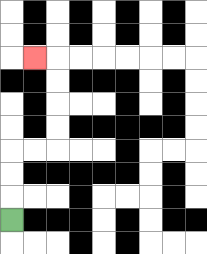{'start': '[0, 9]', 'end': '[1, 2]', 'path_directions': 'U,U,U,R,R,U,U,U,U,L', 'path_coordinates': '[[0, 9], [0, 8], [0, 7], [0, 6], [1, 6], [2, 6], [2, 5], [2, 4], [2, 3], [2, 2], [1, 2]]'}